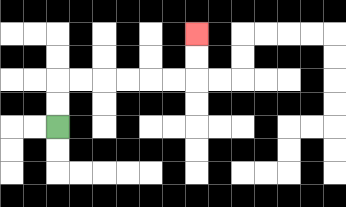{'start': '[2, 5]', 'end': '[8, 1]', 'path_directions': 'U,U,R,R,R,R,R,R,U,U', 'path_coordinates': '[[2, 5], [2, 4], [2, 3], [3, 3], [4, 3], [5, 3], [6, 3], [7, 3], [8, 3], [8, 2], [8, 1]]'}